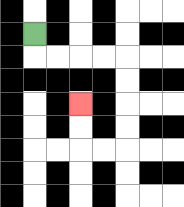{'start': '[1, 1]', 'end': '[3, 4]', 'path_directions': 'D,R,R,R,R,D,D,D,D,L,L,U,U', 'path_coordinates': '[[1, 1], [1, 2], [2, 2], [3, 2], [4, 2], [5, 2], [5, 3], [5, 4], [5, 5], [5, 6], [4, 6], [3, 6], [3, 5], [3, 4]]'}